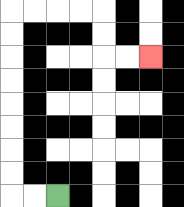{'start': '[2, 8]', 'end': '[6, 2]', 'path_directions': 'L,L,U,U,U,U,U,U,U,U,R,R,R,R,D,D,R,R', 'path_coordinates': '[[2, 8], [1, 8], [0, 8], [0, 7], [0, 6], [0, 5], [0, 4], [0, 3], [0, 2], [0, 1], [0, 0], [1, 0], [2, 0], [3, 0], [4, 0], [4, 1], [4, 2], [5, 2], [6, 2]]'}